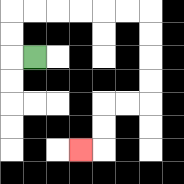{'start': '[1, 2]', 'end': '[3, 6]', 'path_directions': 'L,U,U,R,R,R,R,R,R,D,D,D,D,L,L,D,D,L', 'path_coordinates': '[[1, 2], [0, 2], [0, 1], [0, 0], [1, 0], [2, 0], [3, 0], [4, 0], [5, 0], [6, 0], [6, 1], [6, 2], [6, 3], [6, 4], [5, 4], [4, 4], [4, 5], [4, 6], [3, 6]]'}